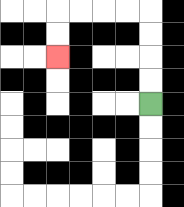{'start': '[6, 4]', 'end': '[2, 2]', 'path_directions': 'U,U,U,U,L,L,L,L,D,D', 'path_coordinates': '[[6, 4], [6, 3], [6, 2], [6, 1], [6, 0], [5, 0], [4, 0], [3, 0], [2, 0], [2, 1], [2, 2]]'}